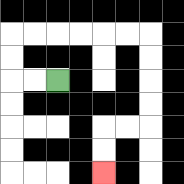{'start': '[2, 3]', 'end': '[4, 7]', 'path_directions': 'L,L,U,U,R,R,R,R,R,R,D,D,D,D,L,L,D,D', 'path_coordinates': '[[2, 3], [1, 3], [0, 3], [0, 2], [0, 1], [1, 1], [2, 1], [3, 1], [4, 1], [5, 1], [6, 1], [6, 2], [6, 3], [6, 4], [6, 5], [5, 5], [4, 5], [4, 6], [4, 7]]'}